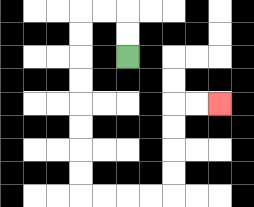{'start': '[5, 2]', 'end': '[9, 4]', 'path_directions': 'U,U,L,L,D,D,D,D,D,D,D,D,R,R,R,R,U,U,U,U,R,R', 'path_coordinates': '[[5, 2], [5, 1], [5, 0], [4, 0], [3, 0], [3, 1], [3, 2], [3, 3], [3, 4], [3, 5], [3, 6], [3, 7], [3, 8], [4, 8], [5, 8], [6, 8], [7, 8], [7, 7], [7, 6], [7, 5], [7, 4], [8, 4], [9, 4]]'}